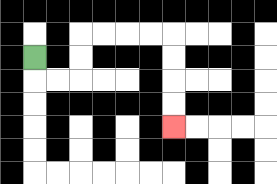{'start': '[1, 2]', 'end': '[7, 5]', 'path_directions': 'D,R,R,U,U,R,R,R,R,D,D,D,D', 'path_coordinates': '[[1, 2], [1, 3], [2, 3], [3, 3], [3, 2], [3, 1], [4, 1], [5, 1], [6, 1], [7, 1], [7, 2], [7, 3], [7, 4], [7, 5]]'}